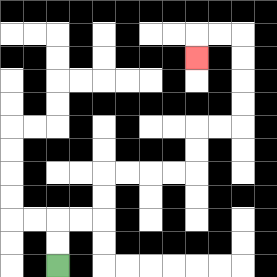{'start': '[2, 11]', 'end': '[8, 2]', 'path_directions': 'U,U,R,R,U,U,R,R,R,R,U,U,R,R,U,U,U,U,L,L,D', 'path_coordinates': '[[2, 11], [2, 10], [2, 9], [3, 9], [4, 9], [4, 8], [4, 7], [5, 7], [6, 7], [7, 7], [8, 7], [8, 6], [8, 5], [9, 5], [10, 5], [10, 4], [10, 3], [10, 2], [10, 1], [9, 1], [8, 1], [8, 2]]'}